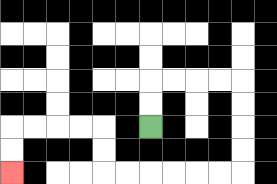{'start': '[6, 5]', 'end': '[0, 7]', 'path_directions': 'U,U,R,R,R,R,D,D,D,D,L,L,L,L,L,L,U,U,L,L,L,L,D,D', 'path_coordinates': '[[6, 5], [6, 4], [6, 3], [7, 3], [8, 3], [9, 3], [10, 3], [10, 4], [10, 5], [10, 6], [10, 7], [9, 7], [8, 7], [7, 7], [6, 7], [5, 7], [4, 7], [4, 6], [4, 5], [3, 5], [2, 5], [1, 5], [0, 5], [0, 6], [0, 7]]'}